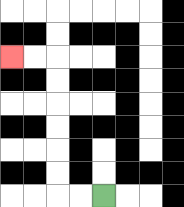{'start': '[4, 8]', 'end': '[0, 2]', 'path_directions': 'L,L,U,U,U,U,U,U,L,L', 'path_coordinates': '[[4, 8], [3, 8], [2, 8], [2, 7], [2, 6], [2, 5], [2, 4], [2, 3], [2, 2], [1, 2], [0, 2]]'}